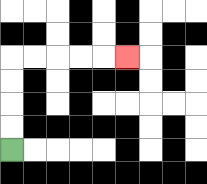{'start': '[0, 6]', 'end': '[5, 2]', 'path_directions': 'U,U,U,U,R,R,R,R,R', 'path_coordinates': '[[0, 6], [0, 5], [0, 4], [0, 3], [0, 2], [1, 2], [2, 2], [3, 2], [4, 2], [5, 2]]'}